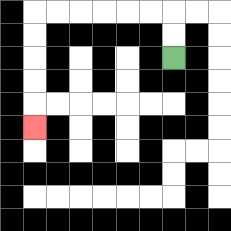{'start': '[7, 2]', 'end': '[1, 5]', 'path_directions': 'U,U,L,L,L,L,L,L,D,D,D,D,D', 'path_coordinates': '[[7, 2], [7, 1], [7, 0], [6, 0], [5, 0], [4, 0], [3, 0], [2, 0], [1, 0], [1, 1], [1, 2], [1, 3], [1, 4], [1, 5]]'}